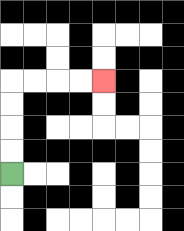{'start': '[0, 7]', 'end': '[4, 3]', 'path_directions': 'U,U,U,U,R,R,R,R', 'path_coordinates': '[[0, 7], [0, 6], [0, 5], [0, 4], [0, 3], [1, 3], [2, 3], [3, 3], [4, 3]]'}